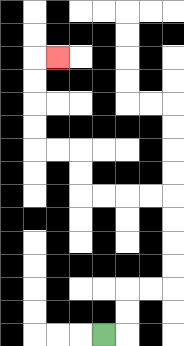{'start': '[4, 14]', 'end': '[2, 2]', 'path_directions': 'R,U,U,R,R,U,U,U,U,L,L,L,L,U,U,L,L,U,U,U,U,R', 'path_coordinates': '[[4, 14], [5, 14], [5, 13], [5, 12], [6, 12], [7, 12], [7, 11], [7, 10], [7, 9], [7, 8], [6, 8], [5, 8], [4, 8], [3, 8], [3, 7], [3, 6], [2, 6], [1, 6], [1, 5], [1, 4], [1, 3], [1, 2], [2, 2]]'}